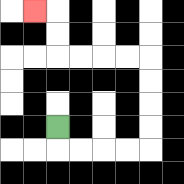{'start': '[2, 5]', 'end': '[1, 0]', 'path_directions': 'D,R,R,R,R,U,U,U,U,L,L,L,L,U,U,L', 'path_coordinates': '[[2, 5], [2, 6], [3, 6], [4, 6], [5, 6], [6, 6], [6, 5], [6, 4], [6, 3], [6, 2], [5, 2], [4, 2], [3, 2], [2, 2], [2, 1], [2, 0], [1, 0]]'}